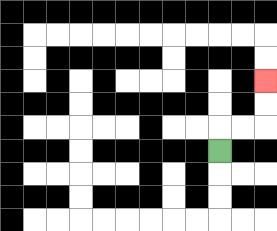{'start': '[9, 6]', 'end': '[11, 3]', 'path_directions': 'U,R,R,U,U', 'path_coordinates': '[[9, 6], [9, 5], [10, 5], [11, 5], [11, 4], [11, 3]]'}